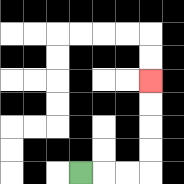{'start': '[3, 7]', 'end': '[6, 3]', 'path_directions': 'R,R,R,U,U,U,U', 'path_coordinates': '[[3, 7], [4, 7], [5, 7], [6, 7], [6, 6], [6, 5], [6, 4], [6, 3]]'}